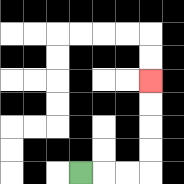{'start': '[3, 7]', 'end': '[6, 3]', 'path_directions': 'R,R,R,U,U,U,U', 'path_coordinates': '[[3, 7], [4, 7], [5, 7], [6, 7], [6, 6], [6, 5], [6, 4], [6, 3]]'}